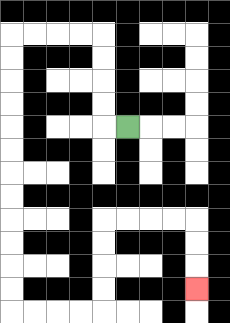{'start': '[5, 5]', 'end': '[8, 12]', 'path_directions': 'L,U,U,U,U,L,L,L,L,D,D,D,D,D,D,D,D,D,D,D,D,R,R,R,R,U,U,U,U,R,R,R,R,D,D,D', 'path_coordinates': '[[5, 5], [4, 5], [4, 4], [4, 3], [4, 2], [4, 1], [3, 1], [2, 1], [1, 1], [0, 1], [0, 2], [0, 3], [0, 4], [0, 5], [0, 6], [0, 7], [0, 8], [0, 9], [0, 10], [0, 11], [0, 12], [0, 13], [1, 13], [2, 13], [3, 13], [4, 13], [4, 12], [4, 11], [4, 10], [4, 9], [5, 9], [6, 9], [7, 9], [8, 9], [8, 10], [8, 11], [8, 12]]'}